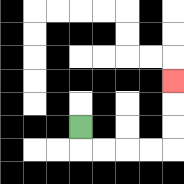{'start': '[3, 5]', 'end': '[7, 3]', 'path_directions': 'D,R,R,R,R,U,U,U', 'path_coordinates': '[[3, 5], [3, 6], [4, 6], [5, 6], [6, 6], [7, 6], [7, 5], [7, 4], [7, 3]]'}